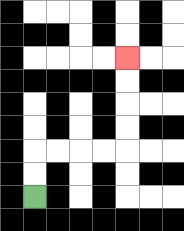{'start': '[1, 8]', 'end': '[5, 2]', 'path_directions': 'U,U,R,R,R,R,U,U,U,U', 'path_coordinates': '[[1, 8], [1, 7], [1, 6], [2, 6], [3, 6], [4, 6], [5, 6], [5, 5], [5, 4], [5, 3], [5, 2]]'}